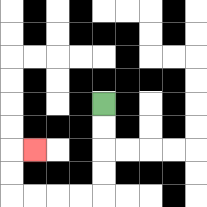{'start': '[4, 4]', 'end': '[1, 6]', 'path_directions': 'D,D,D,D,L,L,L,L,U,U,R', 'path_coordinates': '[[4, 4], [4, 5], [4, 6], [4, 7], [4, 8], [3, 8], [2, 8], [1, 8], [0, 8], [0, 7], [0, 6], [1, 6]]'}